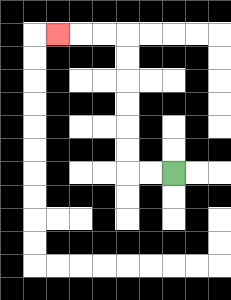{'start': '[7, 7]', 'end': '[2, 1]', 'path_directions': 'L,L,U,U,U,U,U,U,L,L,L', 'path_coordinates': '[[7, 7], [6, 7], [5, 7], [5, 6], [5, 5], [5, 4], [5, 3], [5, 2], [5, 1], [4, 1], [3, 1], [2, 1]]'}